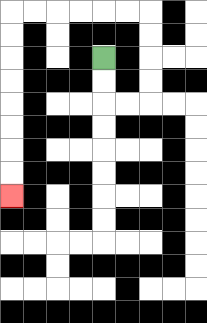{'start': '[4, 2]', 'end': '[0, 8]', 'path_directions': 'D,D,R,R,U,U,U,U,L,L,L,L,L,L,D,D,D,D,D,D,D,D', 'path_coordinates': '[[4, 2], [4, 3], [4, 4], [5, 4], [6, 4], [6, 3], [6, 2], [6, 1], [6, 0], [5, 0], [4, 0], [3, 0], [2, 0], [1, 0], [0, 0], [0, 1], [0, 2], [0, 3], [0, 4], [0, 5], [0, 6], [0, 7], [0, 8]]'}